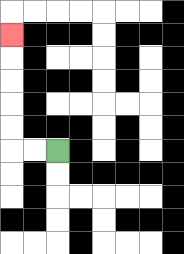{'start': '[2, 6]', 'end': '[0, 1]', 'path_directions': 'L,L,U,U,U,U,U', 'path_coordinates': '[[2, 6], [1, 6], [0, 6], [0, 5], [0, 4], [0, 3], [0, 2], [0, 1]]'}